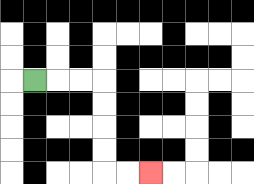{'start': '[1, 3]', 'end': '[6, 7]', 'path_directions': 'R,R,R,D,D,D,D,R,R', 'path_coordinates': '[[1, 3], [2, 3], [3, 3], [4, 3], [4, 4], [4, 5], [4, 6], [4, 7], [5, 7], [6, 7]]'}